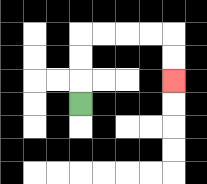{'start': '[3, 4]', 'end': '[7, 3]', 'path_directions': 'U,U,U,R,R,R,R,D,D', 'path_coordinates': '[[3, 4], [3, 3], [3, 2], [3, 1], [4, 1], [5, 1], [6, 1], [7, 1], [7, 2], [7, 3]]'}